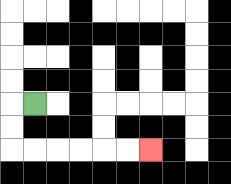{'start': '[1, 4]', 'end': '[6, 6]', 'path_directions': 'L,D,D,R,R,R,R,R,R', 'path_coordinates': '[[1, 4], [0, 4], [0, 5], [0, 6], [1, 6], [2, 6], [3, 6], [4, 6], [5, 6], [6, 6]]'}